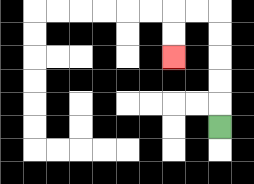{'start': '[9, 5]', 'end': '[7, 2]', 'path_directions': 'U,U,U,U,U,L,L,D,D', 'path_coordinates': '[[9, 5], [9, 4], [9, 3], [9, 2], [9, 1], [9, 0], [8, 0], [7, 0], [7, 1], [7, 2]]'}